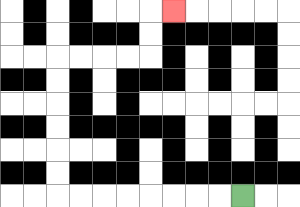{'start': '[10, 8]', 'end': '[7, 0]', 'path_directions': 'L,L,L,L,L,L,L,L,U,U,U,U,U,U,R,R,R,R,U,U,R', 'path_coordinates': '[[10, 8], [9, 8], [8, 8], [7, 8], [6, 8], [5, 8], [4, 8], [3, 8], [2, 8], [2, 7], [2, 6], [2, 5], [2, 4], [2, 3], [2, 2], [3, 2], [4, 2], [5, 2], [6, 2], [6, 1], [6, 0], [7, 0]]'}